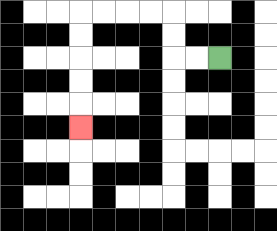{'start': '[9, 2]', 'end': '[3, 5]', 'path_directions': 'L,L,U,U,L,L,L,L,D,D,D,D,D', 'path_coordinates': '[[9, 2], [8, 2], [7, 2], [7, 1], [7, 0], [6, 0], [5, 0], [4, 0], [3, 0], [3, 1], [3, 2], [3, 3], [3, 4], [3, 5]]'}